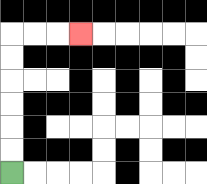{'start': '[0, 7]', 'end': '[3, 1]', 'path_directions': 'U,U,U,U,U,U,R,R,R', 'path_coordinates': '[[0, 7], [0, 6], [0, 5], [0, 4], [0, 3], [0, 2], [0, 1], [1, 1], [2, 1], [3, 1]]'}